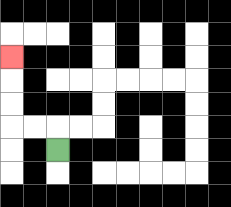{'start': '[2, 6]', 'end': '[0, 2]', 'path_directions': 'U,L,L,U,U,U', 'path_coordinates': '[[2, 6], [2, 5], [1, 5], [0, 5], [0, 4], [0, 3], [0, 2]]'}